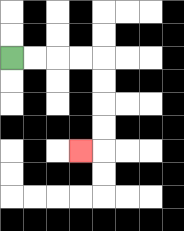{'start': '[0, 2]', 'end': '[3, 6]', 'path_directions': 'R,R,R,R,D,D,D,D,L', 'path_coordinates': '[[0, 2], [1, 2], [2, 2], [3, 2], [4, 2], [4, 3], [4, 4], [4, 5], [4, 6], [3, 6]]'}